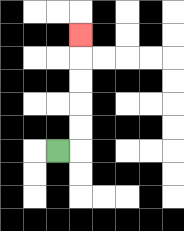{'start': '[2, 6]', 'end': '[3, 1]', 'path_directions': 'R,U,U,U,U,U', 'path_coordinates': '[[2, 6], [3, 6], [3, 5], [3, 4], [3, 3], [3, 2], [3, 1]]'}